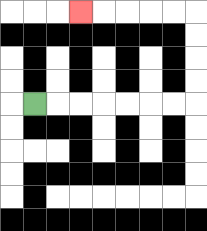{'start': '[1, 4]', 'end': '[3, 0]', 'path_directions': 'R,R,R,R,R,R,R,U,U,U,U,L,L,L,L,L', 'path_coordinates': '[[1, 4], [2, 4], [3, 4], [4, 4], [5, 4], [6, 4], [7, 4], [8, 4], [8, 3], [8, 2], [8, 1], [8, 0], [7, 0], [6, 0], [5, 0], [4, 0], [3, 0]]'}